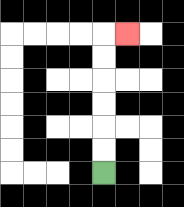{'start': '[4, 7]', 'end': '[5, 1]', 'path_directions': 'U,U,U,U,U,U,R', 'path_coordinates': '[[4, 7], [4, 6], [4, 5], [4, 4], [4, 3], [4, 2], [4, 1], [5, 1]]'}